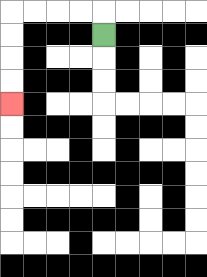{'start': '[4, 1]', 'end': '[0, 4]', 'path_directions': 'U,L,L,L,L,D,D,D,D', 'path_coordinates': '[[4, 1], [4, 0], [3, 0], [2, 0], [1, 0], [0, 0], [0, 1], [0, 2], [0, 3], [0, 4]]'}